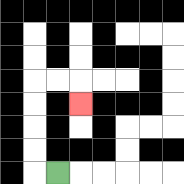{'start': '[2, 7]', 'end': '[3, 4]', 'path_directions': 'L,U,U,U,U,R,R,D', 'path_coordinates': '[[2, 7], [1, 7], [1, 6], [1, 5], [1, 4], [1, 3], [2, 3], [3, 3], [3, 4]]'}